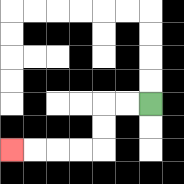{'start': '[6, 4]', 'end': '[0, 6]', 'path_directions': 'L,L,D,D,L,L,L,L', 'path_coordinates': '[[6, 4], [5, 4], [4, 4], [4, 5], [4, 6], [3, 6], [2, 6], [1, 6], [0, 6]]'}